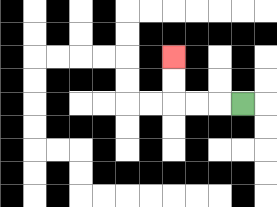{'start': '[10, 4]', 'end': '[7, 2]', 'path_directions': 'L,L,L,U,U', 'path_coordinates': '[[10, 4], [9, 4], [8, 4], [7, 4], [7, 3], [7, 2]]'}